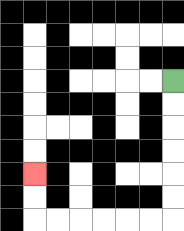{'start': '[7, 3]', 'end': '[1, 7]', 'path_directions': 'D,D,D,D,D,D,L,L,L,L,L,L,U,U', 'path_coordinates': '[[7, 3], [7, 4], [7, 5], [7, 6], [7, 7], [7, 8], [7, 9], [6, 9], [5, 9], [4, 9], [3, 9], [2, 9], [1, 9], [1, 8], [1, 7]]'}